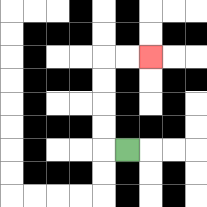{'start': '[5, 6]', 'end': '[6, 2]', 'path_directions': 'L,U,U,U,U,R,R', 'path_coordinates': '[[5, 6], [4, 6], [4, 5], [4, 4], [4, 3], [4, 2], [5, 2], [6, 2]]'}